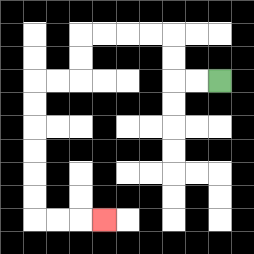{'start': '[9, 3]', 'end': '[4, 9]', 'path_directions': 'L,L,U,U,L,L,L,L,D,D,L,L,D,D,D,D,D,D,R,R,R', 'path_coordinates': '[[9, 3], [8, 3], [7, 3], [7, 2], [7, 1], [6, 1], [5, 1], [4, 1], [3, 1], [3, 2], [3, 3], [2, 3], [1, 3], [1, 4], [1, 5], [1, 6], [1, 7], [1, 8], [1, 9], [2, 9], [3, 9], [4, 9]]'}